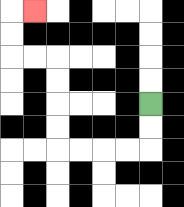{'start': '[6, 4]', 'end': '[1, 0]', 'path_directions': 'D,D,L,L,L,L,U,U,U,U,L,L,U,U,R', 'path_coordinates': '[[6, 4], [6, 5], [6, 6], [5, 6], [4, 6], [3, 6], [2, 6], [2, 5], [2, 4], [2, 3], [2, 2], [1, 2], [0, 2], [0, 1], [0, 0], [1, 0]]'}